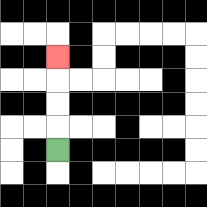{'start': '[2, 6]', 'end': '[2, 2]', 'path_directions': 'U,U,U,U', 'path_coordinates': '[[2, 6], [2, 5], [2, 4], [2, 3], [2, 2]]'}